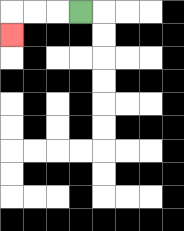{'start': '[3, 0]', 'end': '[0, 1]', 'path_directions': 'L,L,L,D', 'path_coordinates': '[[3, 0], [2, 0], [1, 0], [0, 0], [0, 1]]'}